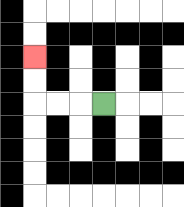{'start': '[4, 4]', 'end': '[1, 2]', 'path_directions': 'L,L,L,U,U', 'path_coordinates': '[[4, 4], [3, 4], [2, 4], [1, 4], [1, 3], [1, 2]]'}